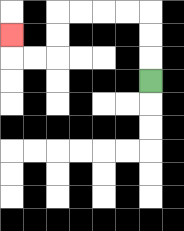{'start': '[6, 3]', 'end': '[0, 1]', 'path_directions': 'U,U,U,L,L,L,L,D,D,L,L,U', 'path_coordinates': '[[6, 3], [6, 2], [6, 1], [6, 0], [5, 0], [4, 0], [3, 0], [2, 0], [2, 1], [2, 2], [1, 2], [0, 2], [0, 1]]'}